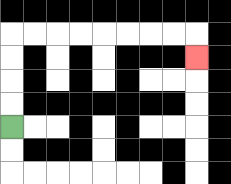{'start': '[0, 5]', 'end': '[8, 2]', 'path_directions': 'U,U,U,U,R,R,R,R,R,R,R,R,D', 'path_coordinates': '[[0, 5], [0, 4], [0, 3], [0, 2], [0, 1], [1, 1], [2, 1], [3, 1], [4, 1], [5, 1], [6, 1], [7, 1], [8, 1], [8, 2]]'}